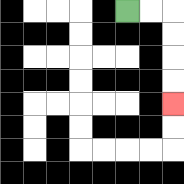{'start': '[5, 0]', 'end': '[7, 4]', 'path_directions': 'R,R,D,D,D,D', 'path_coordinates': '[[5, 0], [6, 0], [7, 0], [7, 1], [7, 2], [7, 3], [7, 4]]'}